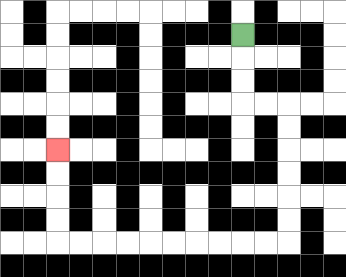{'start': '[10, 1]', 'end': '[2, 6]', 'path_directions': 'D,D,D,R,R,D,D,D,D,D,D,L,L,L,L,L,L,L,L,L,L,U,U,U,U', 'path_coordinates': '[[10, 1], [10, 2], [10, 3], [10, 4], [11, 4], [12, 4], [12, 5], [12, 6], [12, 7], [12, 8], [12, 9], [12, 10], [11, 10], [10, 10], [9, 10], [8, 10], [7, 10], [6, 10], [5, 10], [4, 10], [3, 10], [2, 10], [2, 9], [2, 8], [2, 7], [2, 6]]'}